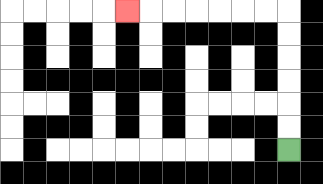{'start': '[12, 6]', 'end': '[5, 0]', 'path_directions': 'U,U,U,U,U,U,L,L,L,L,L,L,L', 'path_coordinates': '[[12, 6], [12, 5], [12, 4], [12, 3], [12, 2], [12, 1], [12, 0], [11, 0], [10, 0], [9, 0], [8, 0], [7, 0], [6, 0], [5, 0]]'}